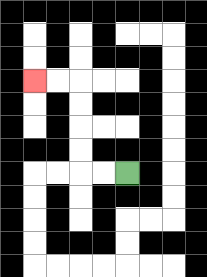{'start': '[5, 7]', 'end': '[1, 3]', 'path_directions': 'L,L,U,U,U,U,L,L', 'path_coordinates': '[[5, 7], [4, 7], [3, 7], [3, 6], [3, 5], [3, 4], [3, 3], [2, 3], [1, 3]]'}